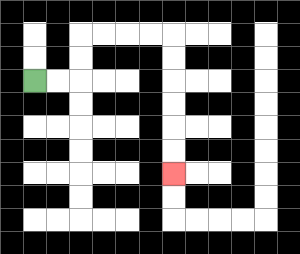{'start': '[1, 3]', 'end': '[7, 7]', 'path_directions': 'R,R,U,U,R,R,R,R,D,D,D,D,D,D', 'path_coordinates': '[[1, 3], [2, 3], [3, 3], [3, 2], [3, 1], [4, 1], [5, 1], [6, 1], [7, 1], [7, 2], [7, 3], [7, 4], [7, 5], [7, 6], [7, 7]]'}